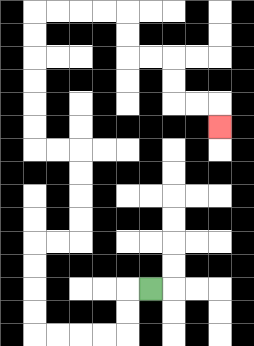{'start': '[6, 12]', 'end': '[9, 5]', 'path_directions': 'L,D,D,L,L,L,L,U,U,U,U,R,R,U,U,U,U,L,L,U,U,U,U,U,U,R,R,R,R,D,D,R,R,D,D,R,R,D', 'path_coordinates': '[[6, 12], [5, 12], [5, 13], [5, 14], [4, 14], [3, 14], [2, 14], [1, 14], [1, 13], [1, 12], [1, 11], [1, 10], [2, 10], [3, 10], [3, 9], [3, 8], [3, 7], [3, 6], [2, 6], [1, 6], [1, 5], [1, 4], [1, 3], [1, 2], [1, 1], [1, 0], [2, 0], [3, 0], [4, 0], [5, 0], [5, 1], [5, 2], [6, 2], [7, 2], [7, 3], [7, 4], [8, 4], [9, 4], [9, 5]]'}